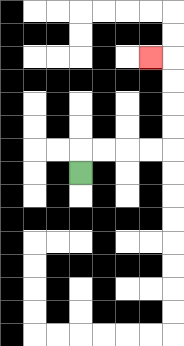{'start': '[3, 7]', 'end': '[6, 2]', 'path_directions': 'U,R,R,R,R,U,U,U,U,L', 'path_coordinates': '[[3, 7], [3, 6], [4, 6], [5, 6], [6, 6], [7, 6], [7, 5], [7, 4], [7, 3], [7, 2], [6, 2]]'}